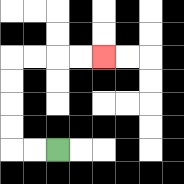{'start': '[2, 6]', 'end': '[4, 2]', 'path_directions': 'L,L,U,U,U,U,R,R,R,R', 'path_coordinates': '[[2, 6], [1, 6], [0, 6], [0, 5], [0, 4], [0, 3], [0, 2], [1, 2], [2, 2], [3, 2], [4, 2]]'}